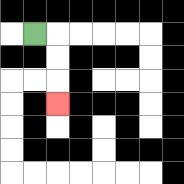{'start': '[1, 1]', 'end': '[2, 4]', 'path_directions': 'R,D,D,D', 'path_coordinates': '[[1, 1], [2, 1], [2, 2], [2, 3], [2, 4]]'}